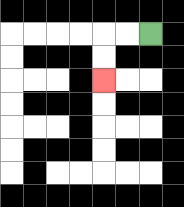{'start': '[6, 1]', 'end': '[4, 3]', 'path_directions': 'L,L,D,D', 'path_coordinates': '[[6, 1], [5, 1], [4, 1], [4, 2], [4, 3]]'}